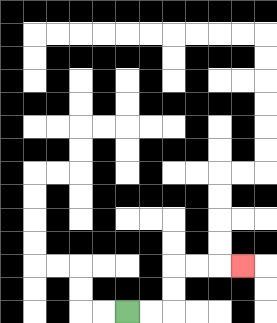{'start': '[5, 13]', 'end': '[10, 11]', 'path_directions': 'R,R,U,U,R,R,R', 'path_coordinates': '[[5, 13], [6, 13], [7, 13], [7, 12], [7, 11], [8, 11], [9, 11], [10, 11]]'}